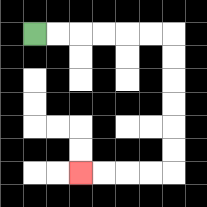{'start': '[1, 1]', 'end': '[3, 7]', 'path_directions': 'R,R,R,R,R,R,D,D,D,D,D,D,L,L,L,L', 'path_coordinates': '[[1, 1], [2, 1], [3, 1], [4, 1], [5, 1], [6, 1], [7, 1], [7, 2], [7, 3], [7, 4], [7, 5], [7, 6], [7, 7], [6, 7], [5, 7], [4, 7], [3, 7]]'}